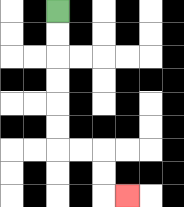{'start': '[2, 0]', 'end': '[5, 8]', 'path_directions': 'D,D,D,D,D,D,R,R,D,D,R', 'path_coordinates': '[[2, 0], [2, 1], [2, 2], [2, 3], [2, 4], [2, 5], [2, 6], [3, 6], [4, 6], [4, 7], [4, 8], [5, 8]]'}